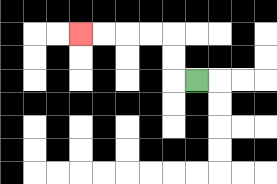{'start': '[8, 3]', 'end': '[3, 1]', 'path_directions': 'L,U,U,L,L,L,L', 'path_coordinates': '[[8, 3], [7, 3], [7, 2], [7, 1], [6, 1], [5, 1], [4, 1], [3, 1]]'}